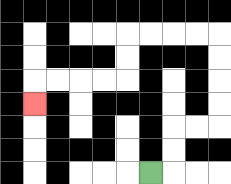{'start': '[6, 7]', 'end': '[1, 4]', 'path_directions': 'R,U,U,R,R,U,U,U,U,L,L,L,L,D,D,L,L,L,L,D', 'path_coordinates': '[[6, 7], [7, 7], [7, 6], [7, 5], [8, 5], [9, 5], [9, 4], [9, 3], [9, 2], [9, 1], [8, 1], [7, 1], [6, 1], [5, 1], [5, 2], [5, 3], [4, 3], [3, 3], [2, 3], [1, 3], [1, 4]]'}